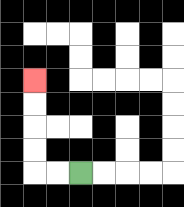{'start': '[3, 7]', 'end': '[1, 3]', 'path_directions': 'L,L,U,U,U,U', 'path_coordinates': '[[3, 7], [2, 7], [1, 7], [1, 6], [1, 5], [1, 4], [1, 3]]'}